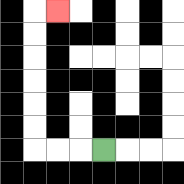{'start': '[4, 6]', 'end': '[2, 0]', 'path_directions': 'L,L,L,U,U,U,U,U,U,R', 'path_coordinates': '[[4, 6], [3, 6], [2, 6], [1, 6], [1, 5], [1, 4], [1, 3], [1, 2], [1, 1], [1, 0], [2, 0]]'}